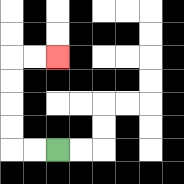{'start': '[2, 6]', 'end': '[2, 2]', 'path_directions': 'L,L,U,U,U,U,R,R', 'path_coordinates': '[[2, 6], [1, 6], [0, 6], [0, 5], [0, 4], [0, 3], [0, 2], [1, 2], [2, 2]]'}